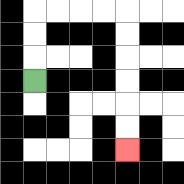{'start': '[1, 3]', 'end': '[5, 6]', 'path_directions': 'U,U,U,R,R,R,R,D,D,D,D,D,D', 'path_coordinates': '[[1, 3], [1, 2], [1, 1], [1, 0], [2, 0], [3, 0], [4, 0], [5, 0], [5, 1], [5, 2], [5, 3], [5, 4], [5, 5], [5, 6]]'}